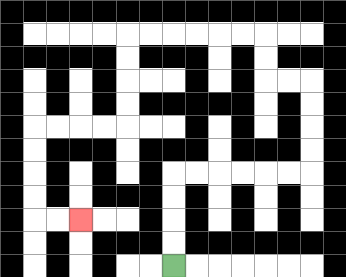{'start': '[7, 11]', 'end': '[3, 9]', 'path_directions': 'U,U,U,U,R,R,R,R,R,R,U,U,U,U,L,L,U,U,L,L,L,L,L,L,D,D,D,D,L,L,L,L,D,D,D,D,R,R', 'path_coordinates': '[[7, 11], [7, 10], [7, 9], [7, 8], [7, 7], [8, 7], [9, 7], [10, 7], [11, 7], [12, 7], [13, 7], [13, 6], [13, 5], [13, 4], [13, 3], [12, 3], [11, 3], [11, 2], [11, 1], [10, 1], [9, 1], [8, 1], [7, 1], [6, 1], [5, 1], [5, 2], [5, 3], [5, 4], [5, 5], [4, 5], [3, 5], [2, 5], [1, 5], [1, 6], [1, 7], [1, 8], [1, 9], [2, 9], [3, 9]]'}